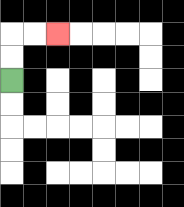{'start': '[0, 3]', 'end': '[2, 1]', 'path_directions': 'U,U,R,R', 'path_coordinates': '[[0, 3], [0, 2], [0, 1], [1, 1], [2, 1]]'}